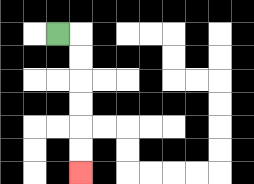{'start': '[2, 1]', 'end': '[3, 7]', 'path_directions': 'R,D,D,D,D,D,D', 'path_coordinates': '[[2, 1], [3, 1], [3, 2], [3, 3], [3, 4], [3, 5], [3, 6], [3, 7]]'}